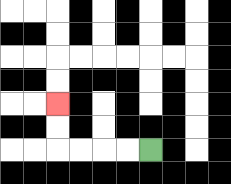{'start': '[6, 6]', 'end': '[2, 4]', 'path_directions': 'L,L,L,L,U,U', 'path_coordinates': '[[6, 6], [5, 6], [4, 6], [3, 6], [2, 6], [2, 5], [2, 4]]'}